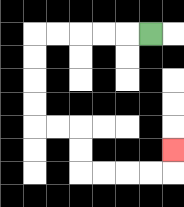{'start': '[6, 1]', 'end': '[7, 6]', 'path_directions': 'L,L,L,L,L,D,D,D,D,R,R,D,D,R,R,R,R,U', 'path_coordinates': '[[6, 1], [5, 1], [4, 1], [3, 1], [2, 1], [1, 1], [1, 2], [1, 3], [1, 4], [1, 5], [2, 5], [3, 5], [3, 6], [3, 7], [4, 7], [5, 7], [6, 7], [7, 7], [7, 6]]'}